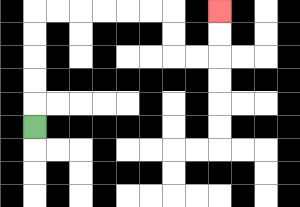{'start': '[1, 5]', 'end': '[9, 0]', 'path_directions': 'U,U,U,U,U,R,R,R,R,R,R,D,D,R,R,U,U', 'path_coordinates': '[[1, 5], [1, 4], [1, 3], [1, 2], [1, 1], [1, 0], [2, 0], [3, 0], [4, 0], [5, 0], [6, 0], [7, 0], [7, 1], [7, 2], [8, 2], [9, 2], [9, 1], [9, 0]]'}